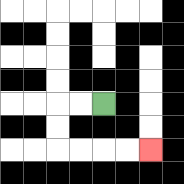{'start': '[4, 4]', 'end': '[6, 6]', 'path_directions': 'L,L,D,D,R,R,R,R', 'path_coordinates': '[[4, 4], [3, 4], [2, 4], [2, 5], [2, 6], [3, 6], [4, 6], [5, 6], [6, 6]]'}